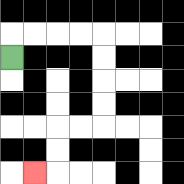{'start': '[0, 2]', 'end': '[1, 7]', 'path_directions': 'U,R,R,R,R,D,D,D,D,L,L,D,D,L', 'path_coordinates': '[[0, 2], [0, 1], [1, 1], [2, 1], [3, 1], [4, 1], [4, 2], [4, 3], [4, 4], [4, 5], [3, 5], [2, 5], [2, 6], [2, 7], [1, 7]]'}